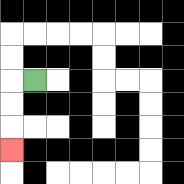{'start': '[1, 3]', 'end': '[0, 6]', 'path_directions': 'L,D,D,D', 'path_coordinates': '[[1, 3], [0, 3], [0, 4], [0, 5], [0, 6]]'}